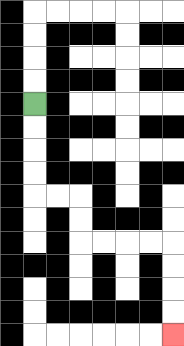{'start': '[1, 4]', 'end': '[7, 14]', 'path_directions': 'D,D,D,D,R,R,D,D,R,R,R,R,D,D,D,D', 'path_coordinates': '[[1, 4], [1, 5], [1, 6], [1, 7], [1, 8], [2, 8], [3, 8], [3, 9], [3, 10], [4, 10], [5, 10], [6, 10], [7, 10], [7, 11], [7, 12], [7, 13], [7, 14]]'}